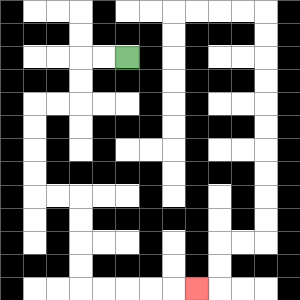{'start': '[5, 2]', 'end': '[8, 12]', 'path_directions': 'L,L,D,D,L,L,D,D,D,D,R,R,D,D,D,D,R,R,R,R,R', 'path_coordinates': '[[5, 2], [4, 2], [3, 2], [3, 3], [3, 4], [2, 4], [1, 4], [1, 5], [1, 6], [1, 7], [1, 8], [2, 8], [3, 8], [3, 9], [3, 10], [3, 11], [3, 12], [4, 12], [5, 12], [6, 12], [7, 12], [8, 12]]'}